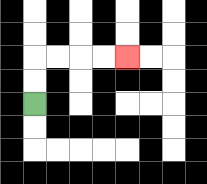{'start': '[1, 4]', 'end': '[5, 2]', 'path_directions': 'U,U,R,R,R,R', 'path_coordinates': '[[1, 4], [1, 3], [1, 2], [2, 2], [3, 2], [4, 2], [5, 2]]'}